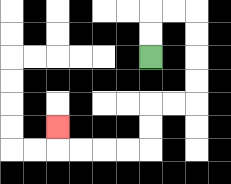{'start': '[6, 2]', 'end': '[2, 5]', 'path_directions': 'U,U,R,R,D,D,D,D,L,L,D,D,L,L,L,L,U', 'path_coordinates': '[[6, 2], [6, 1], [6, 0], [7, 0], [8, 0], [8, 1], [8, 2], [8, 3], [8, 4], [7, 4], [6, 4], [6, 5], [6, 6], [5, 6], [4, 6], [3, 6], [2, 6], [2, 5]]'}